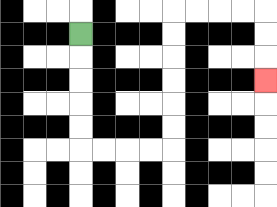{'start': '[3, 1]', 'end': '[11, 3]', 'path_directions': 'D,D,D,D,D,R,R,R,R,U,U,U,U,U,U,R,R,R,R,D,D,D', 'path_coordinates': '[[3, 1], [3, 2], [3, 3], [3, 4], [3, 5], [3, 6], [4, 6], [5, 6], [6, 6], [7, 6], [7, 5], [7, 4], [7, 3], [7, 2], [7, 1], [7, 0], [8, 0], [9, 0], [10, 0], [11, 0], [11, 1], [11, 2], [11, 3]]'}